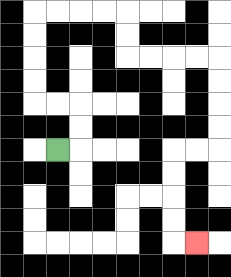{'start': '[2, 6]', 'end': '[8, 10]', 'path_directions': 'R,U,U,L,L,U,U,U,U,R,R,R,R,D,D,R,R,R,R,D,D,D,D,L,L,D,D,D,D,R', 'path_coordinates': '[[2, 6], [3, 6], [3, 5], [3, 4], [2, 4], [1, 4], [1, 3], [1, 2], [1, 1], [1, 0], [2, 0], [3, 0], [4, 0], [5, 0], [5, 1], [5, 2], [6, 2], [7, 2], [8, 2], [9, 2], [9, 3], [9, 4], [9, 5], [9, 6], [8, 6], [7, 6], [7, 7], [7, 8], [7, 9], [7, 10], [8, 10]]'}